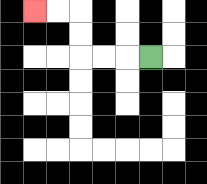{'start': '[6, 2]', 'end': '[1, 0]', 'path_directions': 'L,L,L,U,U,L,L', 'path_coordinates': '[[6, 2], [5, 2], [4, 2], [3, 2], [3, 1], [3, 0], [2, 0], [1, 0]]'}